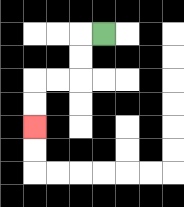{'start': '[4, 1]', 'end': '[1, 5]', 'path_directions': 'L,D,D,L,L,D,D', 'path_coordinates': '[[4, 1], [3, 1], [3, 2], [3, 3], [2, 3], [1, 3], [1, 4], [1, 5]]'}